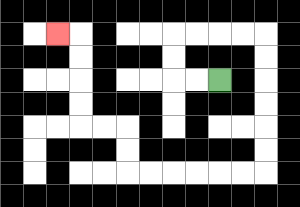{'start': '[9, 3]', 'end': '[2, 1]', 'path_directions': 'L,L,U,U,R,R,R,R,D,D,D,D,D,D,L,L,L,L,L,L,U,U,L,L,U,U,U,U,L', 'path_coordinates': '[[9, 3], [8, 3], [7, 3], [7, 2], [7, 1], [8, 1], [9, 1], [10, 1], [11, 1], [11, 2], [11, 3], [11, 4], [11, 5], [11, 6], [11, 7], [10, 7], [9, 7], [8, 7], [7, 7], [6, 7], [5, 7], [5, 6], [5, 5], [4, 5], [3, 5], [3, 4], [3, 3], [3, 2], [3, 1], [2, 1]]'}